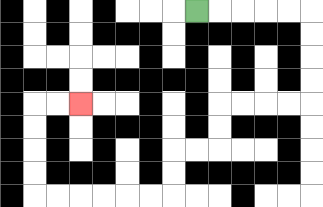{'start': '[8, 0]', 'end': '[3, 4]', 'path_directions': 'R,R,R,R,R,D,D,D,D,L,L,L,L,D,D,L,L,D,D,L,L,L,L,L,L,U,U,U,U,R,R', 'path_coordinates': '[[8, 0], [9, 0], [10, 0], [11, 0], [12, 0], [13, 0], [13, 1], [13, 2], [13, 3], [13, 4], [12, 4], [11, 4], [10, 4], [9, 4], [9, 5], [9, 6], [8, 6], [7, 6], [7, 7], [7, 8], [6, 8], [5, 8], [4, 8], [3, 8], [2, 8], [1, 8], [1, 7], [1, 6], [1, 5], [1, 4], [2, 4], [3, 4]]'}